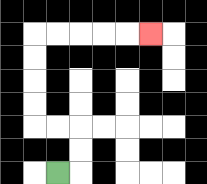{'start': '[2, 7]', 'end': '[6, 1]', 'path_directions': 'R,U,U,L,L,U,U,U,U,R,R,R,R,R', 'path_coordinates': '[[2, 7], [3, 7], [3, 6], [3, 5], [2, 5], [1, 5], [1, 4], [1, 3], [1, 2], [1, 1], [2, 1], [3, 1], [4, 1], [5, 1], [6, 1]]'}